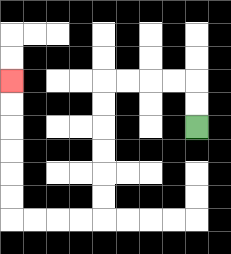{'start': '[8, 5]', 'end': '[0, 3]', 'path_directions': 'U,U,L,L,L,L,D,D,D,D,D,D,L,L,L,L,U,U,U,U,U,U', 'path_coordinates': '[[8, 5], [8, 4], [8, 3], [7, 3], [6, 3], [5, 3], [4, 3], [4, 4], [4, 5], [4, 6], [4, 7], [4, 8], [4, 9], [3, 9], [2, 9], [1, 9], [0, 9], [0, 8], [0, 7], [0, 6], [0, 5], [0, 4], [0, 3]]'}